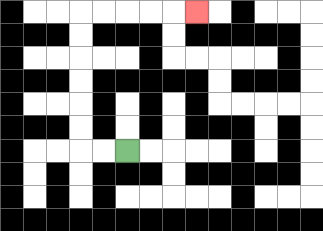{'start': '[5, 6]', 'end': '[8, 0]', 'path_directions': 'L,L,U,U,U,U,U,U,R,R,R,R,R', 'path_coordinates': '[[5, 6], [4, 6], [3, 6], [3, 5], [3, 4], [3, 3], [3, 2], [3, 1], [3, 0], [4, 0], [5, 0], [6, 0], [7, 0], [8, 0]]'}